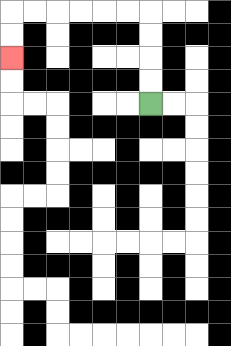{'start': '[6, 4]', 'end': '[0, 2]', 'path_directions': 'U,U,U,U,L,L,L,L,L,L,D,D', 'path_coordinates': '[[6, 4], [6, 3], [6, 2], [6, 1], [6, 0], [5, 0], [4, 0], [3, 0], [2, 0], [1, 0], [0, 0], [0, 1], [0, 2]]'}